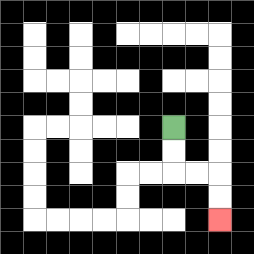{'start': '[7, 5]', 'end': '[9, 9]', 'path_directions': 'D,D,R,R,D,D', 'path_coordinates': '[[7, 5], [7, 6], [7, 7], [8, 7], [9, 7], [9, 8], [9, 9]]'}